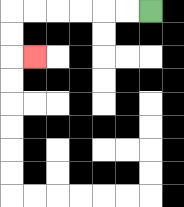{'start': '[6, 0]', 'end': '[1, 2]', 'path_directions': 'L,L,L,L,L,L,D,D,R', 'path_coordinates': '[[6, 0], [5, 0], [4, 0], [3, 0], [2, 0], [1, 0], [0, 0], [0, 1], [0, 2], [1, 2]]'}